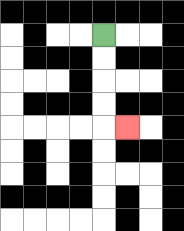{'start': '[4, 1]', 'end': '[5, 5]', 'path_directions': 'D,D,D,D,R', 'path_coordinates': '[[4, 1], [4, 2], [4, 3], [4, 4], [4, 5], [5, 5]]'}